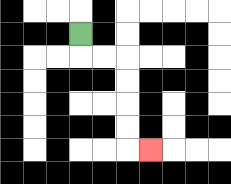{'start': '[3, 1]', 'end': '[6, 6]', 'path_directions': 'D,R,R,D,D,D,D,R', 'path_coordinates': '[[3, 1], [3, 2], [4, 2], [5, 2], [5, 3], [5, 4], [5, 5], [5, 6], [6, 6]]'}